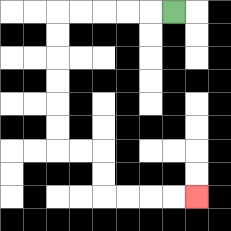{'start': '[7, 0]', 'end': '[8, 8]', 'path_directions': 'L,L,L,L,L,D,D,D,D,D,D,R,R,D,D,R,R,R,R', 'path_coordinates': '[[7, 0], [6, 0], [5, 0], [4, 0], [3, 0], [2, 0], [2, 1], [2, 2], [2, 3], [2, 4], [2, 5], [2, 6], [3, 6], [4, 6], [4, 7], [4, 8], [5, 8], [6, 8], [7, 8], [8, 8]]'}